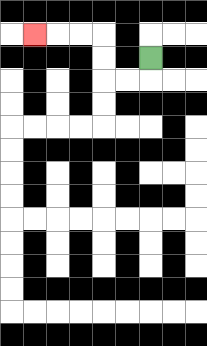{'start': '[6, 2]', 'end': '[1, 1]', 'path_directions': 'D,L,L,U,U,L,L,L', 'path_coordinates': '[[6, 2], [6, 3], [5, 3], [4, 3], [4, 2], [4, 1], [3, 1], [2, 1], [1, 1]]'}